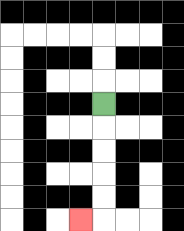{'start': '[4, 4]', 'end': '[3, 9]', 'path_directions': 'D,D,D,D,D,L', 'path_coordinates': '[[4, 4], [4, 5], [4, 6], [4, 7], [4, 8], [4, 9], [3, 9]]'}